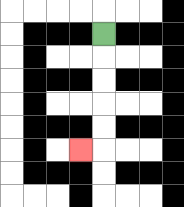{'start': '[4, 1]', 'end': '[3, 6]', 'path_directions': 'D,D,D,D,D,L', 'path_coordinates': '[[4, 1], [4, 2], [4, 3], [4, 4], [4, 5], [4, 6], [3, 6]]'}